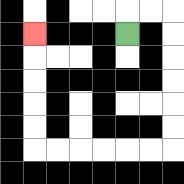{'start': '[5, 1]', 'end': '[1, 1]', 'path_directions': 'U,R,R,D,D,D,D,D,D,L,L,L,L,L,L,U,U,U,U,U', 'path_coordinates': '[[5, 1], [5, 0], [6, 0], [7, 0], [7, 1], [7, 2], [7, 3], [7, 4], [7, 5], [7, 6], [6, 6], [5, 6], [4, 6], [3, 6], [2, 6], [1, 6], [1, 5], [1, 4], [1, 3], [1, 2], [1, 1]]'}